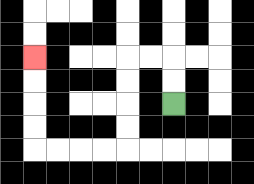{'start': '[7, 4]', 'end': '[1, 2]', 'path_directions': 'U,U,L,L,D,D,D,D,L,L,L,L,U,U,U,U', 'path_coordinates': '[[7, 4], [7, 3], [7, 2], [6, 2], [5, 2], [5, 3], [5, 4], [5, 5], [5, 6], [4, 6], [3, 6], [2, 6], [1, 6], [1, 5], [1, 4], [1, 3], [1, 2]]'}